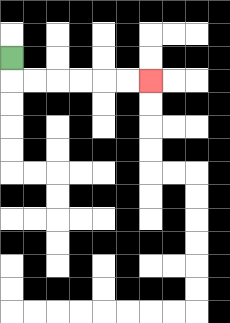{'start': '[0, 2]', 'end': '[6, 3]', 'path_directions': 'D,R,R,R,R,R,R', 'path_coordinates': '[[0, 2], [0, 3], [1, 3], [2, 3], [3, 3], [4, 3], [5, 3], [6, 3]]'}